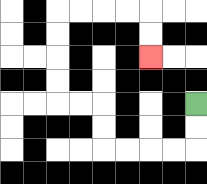{'start': '[8, 4]', 'end': '[6, 2]', 'path_directions': 'D,D,L,L,L,L,U,U,L,L,U,U,U,U,R,R,R,R,D,D', 'path_coordinates': '[[8, 4], [8, 5], [8, 6], [7, 6], [6, 6], [5, 6], [4, 6], [4, 5], [4, 4], [3, 4], [2, 4], [2, 3], [2, 2], [2, 1], [2, 0], [3, 0], [4, 0], [5, 0], [6, 0], [6, 1], [6, 2]]'}